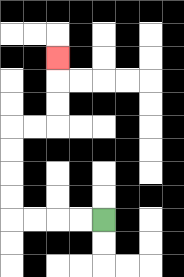{'start': '[4, 9]', 'end': '[2, 2]', 'path_directions': 'L,L,L,L,U,U,U,U,R,R,U,U,U', 'path_coordinates': '[[4, 9], [3, 9], [2, 9], [1, 9], [0, 9], [0, 8], [0, 7], [0, 6], [0, 5], [1, 5], [2, 5], [2, 4], [2, 3], [2, 2]]'}